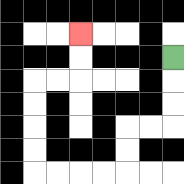{'start': '[7, 2]', 'end': '[3, 1]', 'path_directions': 'D,D,D,L,L,D,D,L,L,L,L,U,U,U,U,R,R,U,U', 'path_coordinates': '[[7, 2], [7, 3], [7, 4], [7, 5], [6, 5], [5, 5], [5, 6], [5, 7], [4, 7], [3, 7], [2, 7], [1, 7], [1, 6], [1, 5], [1, 4], [1, 3], [2, 3], [3, 3], [3, 2], [3, 1]]'}